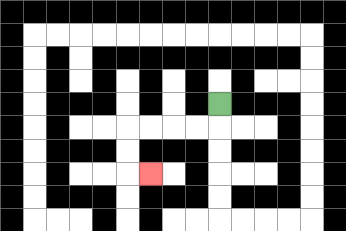{'start': '[9, 4]', 'end': '[6, 7]', 'path_directions': 'D,L,L,L,L,D,D,R', 'path_coordinates': '[[9, 4], [9, 5], [8, 5], [7, 5], [6, 5], [5, 5], [5, 6], [5, 7], [6, 7]]'}